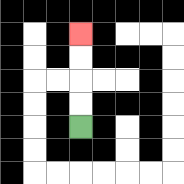{'start': '[3, 5]', 'end': '[3, 1]', 'path_directions': 'U,U,U,U', 'path_coordinates': '[[3, 5], [3, 4], [3, 3], [3, 2], [3, 1]]'}